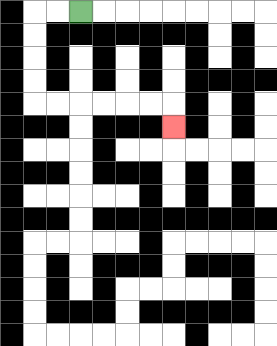{'start': '[3, 0]', 'end': '[7, 5]', 'path_directions': 'L,L,D,D,D,D,R,R,R,R,R,R,D', 'path_coordinates': '[[3, 0], [2, 0], [1, 0], [1, 1], [1, 2], [1, 3], [1, 4], [2, 4], [3, 4], [4, 4], [5, 4], [6, 4], [7, 4], [7, 5]]'}